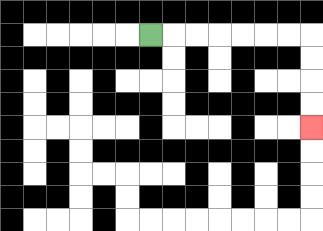{'start': '[6, 1]', 'end': '[13, 5]', 'path_directions': 'R,R,R,R,R,R,R,D,D,D,D', 'path_coordinates': '[[6, 1], [7, 1], [8, 1], [9, 1], [10, 1], [11, 1], [12, 1], [13, 1], [13, 2], [13, 3], [13, 4], [13, 5]]'}